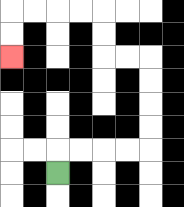{'start': '[2, 7]', 'end': '[0, 2]', 'path_directions': 'U,R,R,R,R,U,U,U,U,L,L,U,U,L,L,L,L,D,D', 'path_coordinates': '[[2, 7], [2, 6], [3, 6], [4, 6], [5, 6], [6, 6], [6, 5], [6, 4], [6, 3], [6, 2], [5, 2], [4, 2], [4, 1], [4, 0], [3, 0], [2, 0], [1, 0], [0, 0], [0, 1], [0, 2]]'}